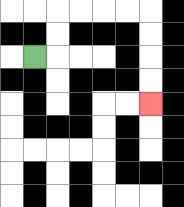{'start': '[1, 2]', 'end': '[6, 4]', 'path_directions': 'R,U,U,R,R,R,R,D,D,D,D', 'path_coordinates': '[[1, 2], [2, 2], [2, 1], [2, 0], [3, 0], [4, 0], [5, 0], [6, 0], [6, 1], [6, 2], [6, 3], [6, 4]]'}